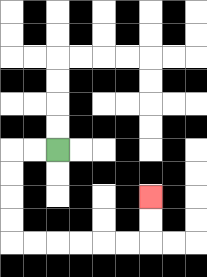{'start': '[2, 6]', 'end': '[6, 8]', 'path_directions': 'L,L,D,D,D,D,R,R,R,R,R,R,U,U', 'path_coordinates': '[[2, 6], [1, 6], [0, 6], [0, 7], [0, 8], [0, 9], [0, 10], [1, 10], [2, 10], [3, 10], [4, 10], [5, 10], [6, 10], [6, 9], [6, 8]]'}